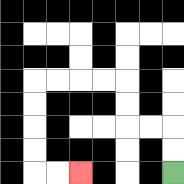{'start': '[7, 7]', 'end': '[3, 7]', 'path_directions': 'U,U,L,L,U,U,L,L,L,L,D,D,D,D,R,R', 'path_coordinates': '[[7, 7], [7, 6], [7, 5], [6, 5], [5, 5], [5, 4], [5, 3], [4, 3], [3, 3], [2, 3], [1, 3], [1, 4], [1, 5], [1, 6], [1, 7], [2, 7], [3, 7]]'}